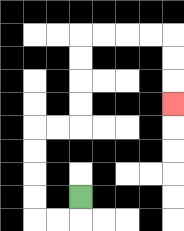{'start': '[3, 8]', 'end': '[7, 4]', 'path_directions': 'D,L,L,U,U,U,U,R,R,U,U,U,U,R,R,R,R,D,D,D', 'path_coordinates': '[[3, 8], [3, 9], [2, 9], [1, 9], [1, 8], [1, 7], [1, 6], [1, 5], [2, 5], [3, 5], [3, 4], [3, 3], [3, 2], [3, 1], [4, 1], [5, 1], [6, 1], [7, 1], [7, 2], [7, 3], [7, 4]]'}